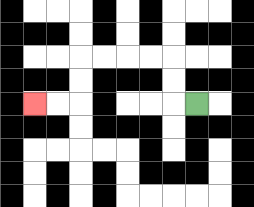{'start': '[8, 4]', 'end': '[1, 4]', 'path_directions': 'L,U,U,L,L,L,L,D,D,L,L', 'path_coordinates': '[[8, 4], [7, 4], [7, 3], [7, 2], [6, 2], [5, 2], [4, 2], [3, 2], [3, 3], [3, 4], [2, 4], [1, 4]]'}